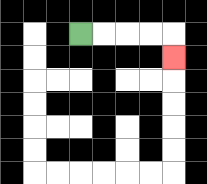{'start': '[3, 1]', 'end': '[7, 2]', 'path_directions': 'R,R,R,R,D', 'path_coordinates': '[[3, 1], [4, 1], [5, 1], [6, 1], [7, 1], [7, 2]]'}